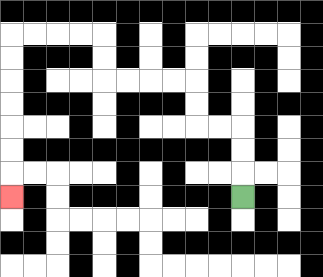{'start': '[10, 8]', 'end': '[0, 8]', 'path_directions': 'U,U,U,L,L,U,U,L,L,L,L,U,U,L,L,L,L,D,D,D,D,D,D,D', 'path_coordinates': '[[10, 8], [10, 7], [10, 6], [10, 5], [9, 5], [8, 5], [8, 4], [8, 3], [7, 3], [6, 3], [5, 3], [4, 3], [4, 2], [4, 1], [3, 1], [2, 1], [1, 1], [0, 1], [0, 2], [0, 3], [0, 4], [0, 5], [0, 6], [0, 7], [0, 8]]'}